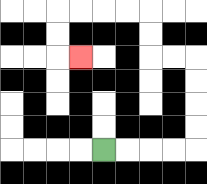{'start': '[4, 6]', 'end': '[3, 2]', 'path_directions': 'R,R,R,R,U,U,U,U,L,L,U,U,L,L,L,L,D,D,R', 'path_coordinates': '[[4, 6], [5, 6], [6, 6], [7, 6], [8, 6], [8, 5], [8, 4], [8, 3], [8, 2], [7, 2], [6, 2], [6, 1], [6, 0], [5, 0], [4, 0], [3, 0], [2, 0], [2, 1], [2, 2], [3, 2]]'}